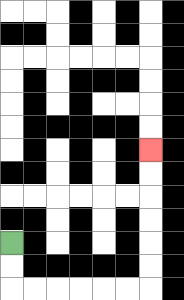{'start': '[0, 10]', 'end': '[6, 6]', 'path_directions': 'D,D,R,R,R,R,R,R,U,U,U,U,U,U', 'path_coordinates': '[[0, 10], [0, 11], [0, 12], [1, 12], [2, 12], [3, 12], [4, 12], [5, 12], [6, 12], [6, 11], [6, 10], [6, 9], [6, 8], [6, 7], [6, 6]]'}